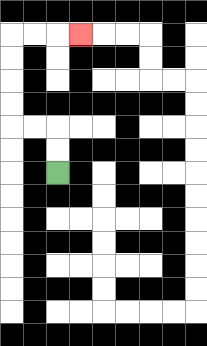{'start': '[2, 7]', 'end': '[3, 1]', 'path_directions': 'U,U,L,L,U,U,U,U,R,R,R', 'path_coordinates': '[[2, 7], [2, 6], [2, 5], [1, 5], [0, 5], [0, 4], [0, 3], [0, 2], [0, 1], [1, 1], [2, 1], [3, 1]]'}